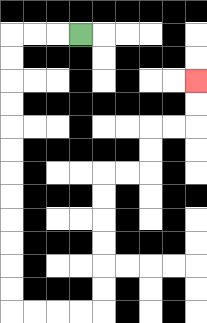{'start': '[3, 1]', 'end': '[8, 3]', 'path_directions': 'L,L,L,D,D,D,D,D,D,D,D,D,D,D,D,R,R,R,R,U,U,U,U,U,U,R,R,U,U,R,R,U,U', 'path_coordinates': '[[3, 1], [2, 1], [1, 1], [0, 1], [0, 2], [0, 3], [0, 4], [0, 5], [0, 6], [0, 7], [0, 8], [0, 9], [0, 10], [0, 11], [0, 12], [0, 13], [1, 13], [2, 13], [3, 13], [4, 13], [4, 12], [4, 11], [4, 10], [4, 9], [4, 8], [4, 7], [5, 7], [6, 7], [6, 6], [6, 5], [7, 5], [8, 5], [8, 4], [8, 3]]'}